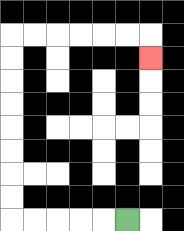{'start': '[5, 9]', 'end': '[6, 2]', 'path_directions': 'L,L,L,L,L,U,U,U,U,U,U,U,U,R,R,R,R,R,R,D', 'path_coordinates': '[[5, 9], [4, 9], [3, 9], [2, 9], [1, 9], [0, 9], [0, 8], [0, 7], [0, 6], [0, 5], [0, 4], [0, 3], [0, 2], [0, 1], [1, 1], [2, 1], [3, 1], [4, 1], [5, 1], [6, 1], [6, 2]]'}